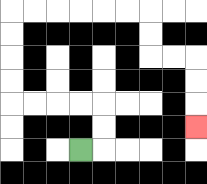{'start': '[3, 6]', 'end': '[8, 5]', 'path_directions': 'R,U,U,L,L,L,L,U,U,U,U,R,R,R,R,R,R,D,D,R,R,D,D,D', 'path_coordinates': '[[3, 6], [4, 6], [4, 5], [4, 4], [3, 4], [2, 4], [1, 4], [0, 4], [0, 3], [0, 2], [0, 1], [0, 0], [1, 0], [2, 0], [3, 0], [4, 0], [5, 0], [6, 0], [6, 1], [6, 2], [7, 2], [8, 2], [8, 3], [8, 4], [8, 5]]'}